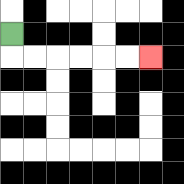{'start': '[0, 1]', 'end': '[6, 2]', 'path_directions': 'D,R,R,R,R,R,R', 'path_coordinates': '[[0, 1], [0, 2], [1, 2], [2, 2], [3, 2], [4, 2], [5, 2], [6, 2]]'}